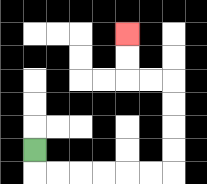{'start': '[1, 6]', 'end': '[5, 1]', 'path_directions': 'D,R,R,R,R,R,R,U,U,U,U,L,L,U,U', 'path_coordinates': '[[1, 6], [1, 7], [2, 7], [3, 7], [4, 7], [5, 7], [6, 7], [7, 7], [7, 6], [7, 5], [7, 4], [7, 3], [6, 3], [5, 3], [5, 2], [5, 1]]'}